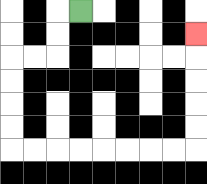{'start': '[3, 0]', 'end': '[8, 1]', 'path_directions': 'L,D,D,L,L,D,D,D,D,R,R,R,R,R,R,R,R,U,U,U,U,U', 'path_coordinates': '[[3, 0], [2, 0], [2, 1], [2, 2], [1, 2], [0, 2], [0, 3], [0, 4], [0, 5], [0, 6], [1, 6], [2, 6], [3, 6], [4, 6], [5, 6], [6, 6], [7, 6], [8, 6], [8, 5], [8, 4], [8, 3], [8, 2], [8, 1]]'}